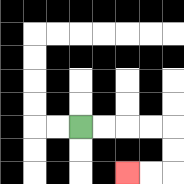{'start': '[3, 5]', 'end': '[5, 7]', 'path_directions': 'R,R,R,R,D,D,L,L', 'path_coordinates': '[[3, 5], [4, 5], [5, 5], [6, 5], [7, 5], [7, 6], [7, 7], [6, 7], [5, 7]]'}